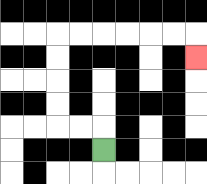{'start': '[4, 6]', 'end': '[8, 2]', 'path_directions': 'U,L,L,U,U,U,U,R,R,R,R,R,R,D', 'path_coordinates': '[[4, 6], [4, 5], [3, 5], [2, 5], [2, 4], [2, 3], [2, 2], [2, 1], [3, 1], [4, 1], [5, 1], [6, 1], [7, 1], [8, 1], [8, 2]]'}